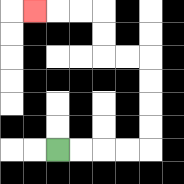{'start': '[2, 6]', 'end': '[1, 0]', 'path_directions': 'R,R,R,R,U,U,U,U,L,L,U,U,L,L,L', 'path_coordinates': '[[2, 6], [3, 6], [4, 6], [5, 6], [6, 6], [6, 5], [6, 4], [6, 3], [6, 2], [5, 2], [4, 2], [4, 1], [4, 0], [3, 0], [2, 0], [1, 0]]'}